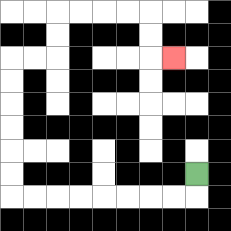{'start': '[8, 7]', 'end': '[7, 2]', 'path_directions': 'D,L,L,L,L,L,L,L,L,U,U,U,U,U,U,R,R,U,U,R,R,R,R,D,D,R', 'path_coordinates': '[[8, 7], [8, 8], [7, 8], [6, 8], [5, 8], [4, 8], [3, 8], [2, 8], [1, 8], [0, 8], [0, 7], [0, 6], [0, 5], [0, 4], [0, 3], [0, 2], [1, 2], [2, 2], [2, 1], [2, 0], [3, 0], [4, 0], [5, 0], [6, 0], [6, 1], [6, 2], [7, 2]]'}